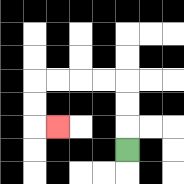{'start': '[5, 6]', 'end': '[2, 5]', 'path_directions': 'U,U,U,L,L,L,L,D,D,R', 'path_coordinates': '[[5, 6], [5, 5], [5, 4], [5, 3], [4, 3], [3, 3], [2, 3], [1, 3], [1, 4], [1, 5], [2, 5]]'}